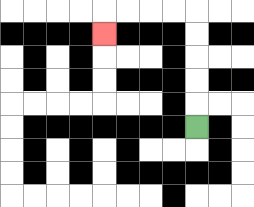{'start': '[8, 5]', 'end': '[4, 1]', 'path_directions': 'U,U,U,U,U,L,L,L,L,D', 'path_coordinates': '[[8, 5], [8, 4], [8, 3], [8, 2], [8, 1], [8, 0], [7, 0], [6, 0], [5, 0], [4, 0], [4, 1]]'}